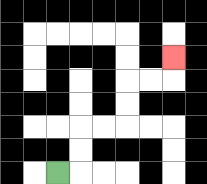{'start': '[2, 7]', 'end': '[7, 2]', 'path_directions': 'R,U,U,R,R,U,U,R,R,U', 'path_coordinates': '[[2, 7], [3, 7], [3, 6], [3, 5], [4, 5], [5, 5], [5, 4], [5, 3], [6, 3], [7, 3], [7, 2]]'}